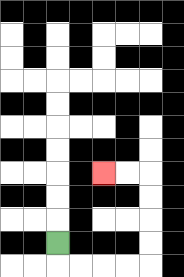{'start': '[2, 10]', 'end': '[4, 7]', 'path_directions': 'D,R,R,R,R,U,U,U,U,L,L', 'path_coordinates': '[[2, 10], [2, 11], [3, 11], [4, 11], [5, 11], [6, 11], [6, 10], [6, 9], [6, 8], [6, 7], [5, 7], [4, 7]]'}